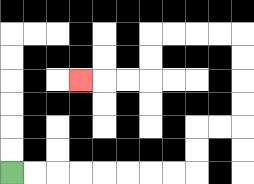{'start': '[0, 7]', 'end': '[3, 3]', 'path_directions': 'R,R,R,R,R,R,R,R,U,U,R,R,U,U,U,U,L,L,L,L,D,D,L,L,L', 'path_coordinates': '[[0, 7], [1, 7], [2, 7], [3, 7], [4, 7], [5, 7], [6, 7], [7, 7], [8, 7], [8, 6], [8, 5], [9, 5], [10, 5], [10, 4], [10, 3], [10, 2], [10, 1], [9, 1], [8, 1], [7, 1], [6, 1], [6, 2], [6, 3], [5, 3], [4, 3], [3, 3]]'}